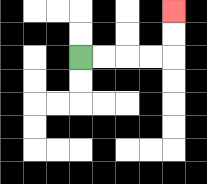{'start': '[3, 2]', 'end': '[7, 0]', 'path_directions': 'R,R,R,R,U,U', 'path_coordinates': '[[3, 2], [4, 2], [5, 2], [6, 2], [7, 2], [7, 1], [7, 0]]'}